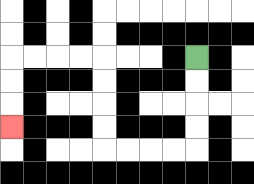{'start': '[8, 2]', 'end': '[0, 5]', 'path_directions': 'D,D,D,D,L,L,L,L,U,U,U,U,L,L,L,L,D,D,D', 'path_coordinates': '[[8, 2], [8, 3], [8, 4], [8, 5], [8, 6], [7, 6], [6, 6], [5, 6], [4, 6], [4, 5], [4, 4], [4, 3], [4, 2], [3, 2], [2, 2], [1, 2], [0, 2], [0, 3], [0, 4], [0, 5]]'}